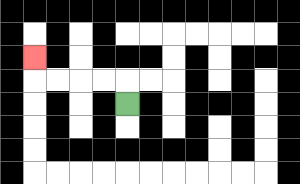{'start': '[5, 4]', 'end': '[1, 2]', 'path_directions': 'U,L,L,L,L,U', 'path_coordinates': '[[5, 4], [5, 3], [4, 3], [3, 3], [2, 3], [1, 3], [1, 2]]'}